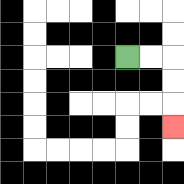{'start': '[5, 2]', 'end': '[7, 5]', 'path_directions': 'R,R,D,D,D', 'path_coordinates': '[[5, 2], [6, 2], [7, 2], [7, 3], [7, 4], [7, 5]]'}